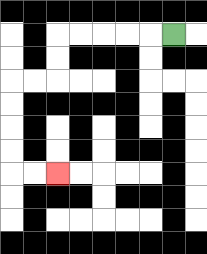{'start': '[7, 1]', 'end': '[2, 7]', 'path_directions': 'L,L,L,L,L,D,D,L,L,D,D,D,D,R,R', 'path_coordinates': '[[7, 1], [6, 1], [5, 1], [4, 1], [3, 1], [2, 1], [2, 2], [2, 3], [1, 3], [0, 3], [0, 4], [0, 5], [0, 6], [0, 7], [1, 7], [2, 7]]'}